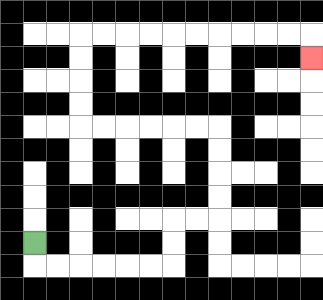{'start': '[1, 10]', 'end': '[13, 2]', 'path_directions': 'D,R,R,R,R,R,R,U,U,R,R,U,U,U,U,L,L,L,L,L,L,U,U,U,U,R,R,R,R,R,R,R,R,R,R,D', 'path_coordinates': '[[1, 10], [1, 11], [2, 11], [3, 11], [4, 11], [5, 11], [6, 11], [7, 11], [7, 10], [7, 9], [8, 9], [9, 9], [9, 8], [9, 7], [9, 6], [9, 5], [8, 5], [7, 5], [6, 5], [5, 5], [4, 5], [3, 5], [3, 4], [3, 3], [3, 2], [3, 1], [4, 1], [5, 1], [6, 1], [7, 1], [8, 1], [9, 1], [10, 1], [11, 1], [12, 1], [13, 1], [13, 2]]'}